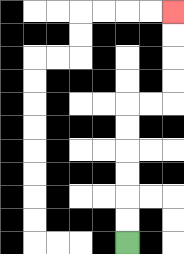{'start': '[5, 10]', 'end': '[7, 0]', 'path_directions': 'U,U,U,U,U,U,R,R,U,U,U,U', 'path_coordinates': '[[5, 10], [5, 9], [5, 8], [5, 7], [5, 6], [5, 5], [5, 4], [6, 4], [7, 4], [7, 3], [7, 2], [7, 1], [7, 0]]'}